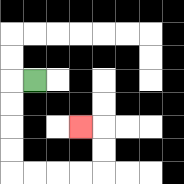{'start': '[1, 3]', 'end': '[3, 5]', 'path_directions': 'L,D,D,D,D,R,R,R,R,U,U,L', 'path_coordinates': '[[1, 3], [0, 3], [0, 4], [0, 5], [0, 6], [0, 7], [1, 7], [2, 7], [3, 7], [4, 7], [4, 6], [4, 5], [3, 5]]'}